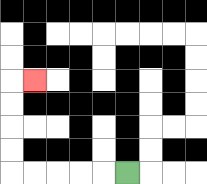{'start': '[5, 7]', 'end': '[1, 3]', 'path_directions': 'L,L,L,L,L,U,U,U,U,R', 'path_coordinates': '[[5, 7], [4, 7], [3, 7], [2, 7], [1, 7], [0, 7], [0, 6], [0, 5], [0, 4], [0, 3], [1, 3]]'}